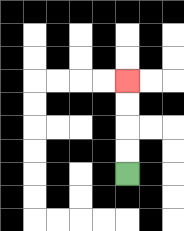{'start': '[5, 7]', 'end': '[5, 3]', 'path_directions': 'U,U,U,U', 'path_coordinates': '[[5, 7], [5, 6], [5, 5], [5, 4], [5, 3]]'}